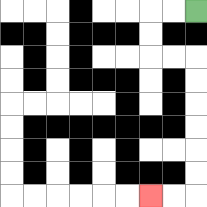{'start': '[8, 0]', 'end': '[6, 8]', 'path_directions': 'L,L,D,D,R,R,D,D,D,D,D,D,L,L', 'path_coordinates': '[[8, 0], [7, 0], [6, 0], [6, 1], [6, 2], [7, 2], [8, 2], [8, 3], [8, 4], [8, 5], [8, 6], [8, 7], [8, 8], [7, 8], [6, 8]]'}